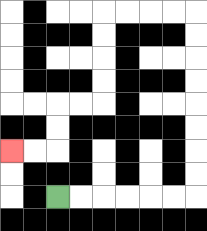{'start': '[2, 8]', 'end': '[0, 6]', 'path_directions': 'R,R,R,R,R,R,U,U,U,U,U,U,U,U,L,L,L,L,D,D,D,D,L,L,D,D,L,L', 'path_coordinates': '[[2, 8], [3, 8], [4, 8], [5, 8], [6, 8], [7, 8], [8, 8], [8, 7], [8, 6], [8, 5], [8, 4], [8, 3], [8, 2], [8, 1], [8, 0], [7, 0], [6, 0], [5, 0], [4, 0], [4, 1], [4, 2], [4, 3], [4, 4], [3, 4], [2, 4], [2, 5], [2, 6], [1, 6], [0, 6]]'}